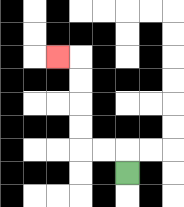{'start': '[5, 7]', 'end': '[2, 2]', 'path_directions': 'U,L,L,U,U,U,U,L', 'path_coordinates': '[[5, 7], [5, 6], [4, 6], [3, 6], [3, 5], [3, 4], [3, 3], [3, 2], [2, 2]]'}